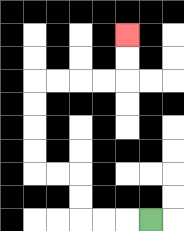{'start': '[6, 9]', 'end': '[5, 1]', 'path_directions': 'L,L,L,U,U,L,L,U,U,U,U,R,R,R,R,U,U', 'path_coordinates': '[[6, 9], [5, 9], [4, 9], [3, 9], [3, 8], [3, 7], [2, 7], [1, 7], [1, 6], [1, 5], [1, 4], [1, 3], [2, 3], [3, 3], [4, 3], [5, 3], [5, 2], [5, 1]]'}